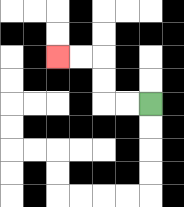{'start': '[6, 4]', 'end': '[2, 2]', 'path_directions': 'L,L,U,U,L,L', 'path_coordinates': '[[6, 4], [5, 4], [4, 4], [4, 3], [4, 2], [3, 2], [2, 2]]'}